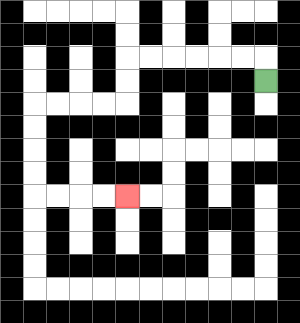{'start': '[11, 3]', 'end': '[5, 8]', 'path_directions': 'U,L,L,L,L,L,L,D,D,L,L,L,L,D,D,D,D,R,R,R,R', 'path_coordinates': '[[11, 3], [11, 2], [10, 2], [9, 2], [8, 2], [7, 2], [6, 2], [5, 2], [5, 3], [5, 4], [4, 4], [3, 4], [2, 4], [1, 4], [1, 5], [1, 6], [1, 7], [1, 8], [2, 8], [3, 8], [4, 8], [5, 8]]'}